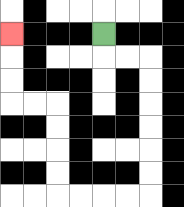{'start': '[4, 1]', 'end': '[0, 1]', 'path_directions': 'D,R,R,D,D,D,D,D,D,L,L,L,L,U,U,U,U,L,L,U,U,U', 'path_coordinates': '[[4, 1], [4, 2], [5, 2], [6, 2], [6, 3], [6, 4], [6, 5], [6, 6], [6, 7], [6, 8], [5, 8], [4, 8], [3, 8], [2, 8], [2, 7], [2, 6], [2, 5], [2, 4], [1, 4], [0, 4], [0, 3], [0, 2], [0, 1]]'}